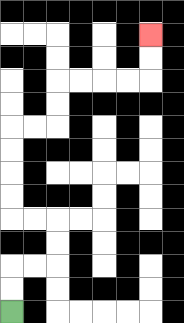{'start': '[0, 13]', 'end': '[6, 1]', 'path_directions': 'U,U,R,R,U,U,L,L,U,U,U,U,R,R,U,U,R,R,R,R,U,U', 'path_coordinates': '[[0, 13], [0, 12], [0, 11], [1, 11], [2, 11], [2, 10], [2, 9], [1, 9], [0, 9], [0, 8], [0, 7], [0, 6], [0, 5], [1, 5], [2, 5], [2, 4], [2, 3], [3, 3], [4, 3], [5, 3], [6, 3], [6, 2], [6, 1]]'}